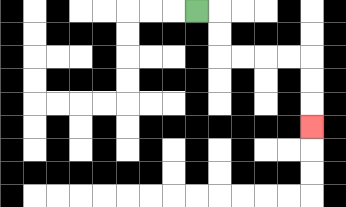{'start': '[8, 0]', 'end': '[13, 5]', 'path_directions': 'R,D,D,R,R,R,R,D,D,D', 'path_coordinates': '[[8, 0], [9, 0], [9, 1], [9, 2], [10, 2], [11, 2], [12, 2], [13, 2], [13, 3], [13, 4], [13, 5]]'}